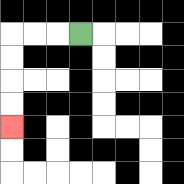{'start': '[3, 1]', 'end': '[0, 5]', 'path_directions': 'L,L,L,D,D,D,D', 'path_coordinates': '[[3, 1], [2, 1], [1, 1], [0, 1], [0, 2], [0, 3], [0, 4], [0, 5]]'}